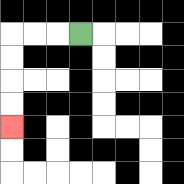{'start': '[3, 1]', 'end': '[0, 5]', 'path_directions': 'L,L,L,D,D,D,D', 'path_coordinates': '[[3, 1], [2, 1], [1, 1], [0, 1], [0, 2], [0, 3], [0, 4], [0, 5]]'}